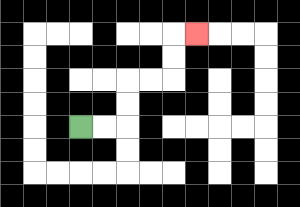{'start': '[3, 5]', 'end': '[8, 1]', 'path_directions': 'R,R,U,U,R,R,U,U,R', 'path_coordinates': '[[3, 5], [4, 5], [5, 5], [5, 4], [5, 3], [6, 3], [7, 3], [7, 2], [7, 1], [8, 1]]'}